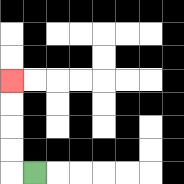{'start': '[1, 7]', 'end': '[0, 3]', 'path_directions': 'L,U,U,U,U', 'path_coordinates': '[[1, 7], [0, 7], [0, 6], [0, 5], [0, 4], [0, 3]]'}